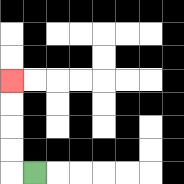{'start': '[1, 7]', 'end': '[0, 3]', 'path_directions': 'L,U,U,U,U', 'path_coordinates': '[[1, 7], [0, 7], [0, 6], [0, 5], [0, 4], [0, 3]]'}